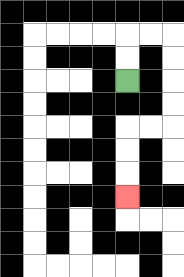{'start': '[5, 3]', 'end': '[5, 8]', 'path_directions': 'U,U,R,R,D,D,D,D,L,L,D,D,D', 'path_coordinates': '[[5, 3], [5, 2], [5, 1], [6, 1], [7, 1], [7, 2], [7, 3], [7, 4], [7, 5], [6, 5], [5, 5], [5, 6], [5, 7], [5, 8]]'}